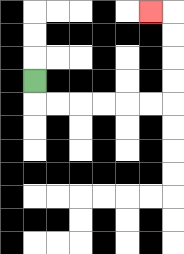{'start': '[1, 3]', 'end': '[6, 0]', 'path_directions': 'D,R,R,R,R,R,R,U,U,U,U,L', 'path_coordinates': '[[1, 3], [1, 4], [2, 4], [3, 4], [4, 4], [5, 4], [6, 4], [7, 4], [7, 3], [7, 2], [7, 1], [7, 0], [6, 0]]'}